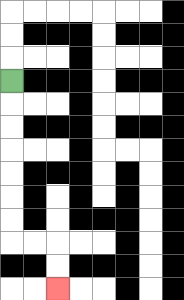{'start': '[0, 3]', 'end': '[2, 12]', 'path_directions': 'D,D,D,D,D,D,D,R,R,D,D', 'path_coordinates': '[[0, 3], [0, 4], [0, 5], [0, 6], [0, 7], [0, 8], [0, 9], [0, 10], [1, 10], [2, 10], [2, 11], [2, 12]]'}